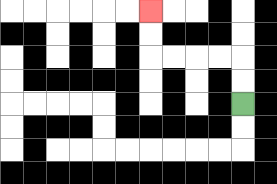{'start': '[10, 4]', 'end': '[6, 0]', 'path_directions': 'U,U,L,L,L,L,U,U', 'path_coordinates': '[[10, 4], [10, 3], [10, 2], [9, 2], [8, 2], [7, 2], [6, 2], [6, 1], [6, 0]]'}